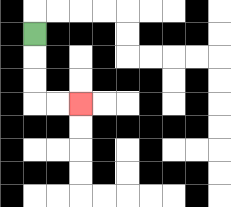{'start': '[1, 1]', 'end': '[3, 4]', 'path_directions': 'D,D,D,R,R', 'path_coordinates': '[[1, 1], [1, 2], [1, 3], [1, 4], [2, 4], [3, 4]]'}